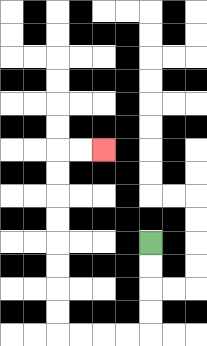{'start': '[6, 10]', 'end': '[4, 6]', 'path_directions': 'D,D,D,D,L,L,L,L,U,U,U,U,U,U,U,U,R,R', 'path_coordinates': '[[6, 10], [6, 11], [6, 12], [6, 13], [6, 14], [5, 14], [4, 14], [3, 14], [2, 14], [2, 13], [2, 12], [2, 11], [2, 10], [2, 9], [2, 8], [2, 7], [2, 6], [3, 6], [4, 6]]'}